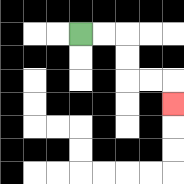{'start': '[3, 1]', 'end': '[7, 4]', 'path_directions': 'R,R,D,D,R,R,D', 'path_coordinates': '[[3, 1], [4, 1], [5, 1], [5, 2], [5, 3], [6, 3], [7, 3], [7, 4]]'}